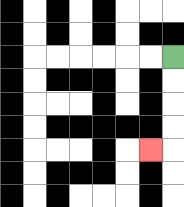{'start': '[7, 2]', 'end': '[6, 6]', 'path_directions': 'D,D,D,D,L', 'path_coordinates': '[[7, 2], [7, 3], [7, 4], [7, 5], [7, 6], [6, 6]]'}